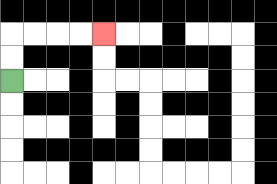{'start': '[0, 3]', 'end': '[4, 1]', 'path_directions': 'U,U,R,R,R,R', 'path_coordinates': '[[0, 3], [0, 2], [0, 1], [1, 1], [2, 1], [3, 1], [4, 1]]'}